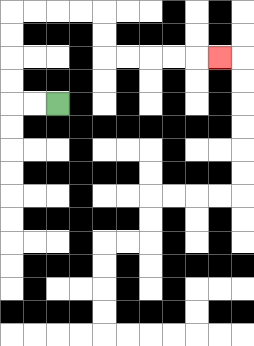{'start': '[2, 4]', 'end': '[9, 2]', 'path_directions': 'L,L,U,U,U,U,R,R,R,R,D,D,R,R,R,R,R', 'path_coordinates': '[[2, 4], [1, 4], [0, 4], [0, 3], [0, 2], [0, 1], [0, 0], [1, 0], [2, 0], [3, 0], [4, 0], [4, 1], [4, 2], [5, 2], [6, 2], [7, 2], [8, 2], [9, 2]]'}